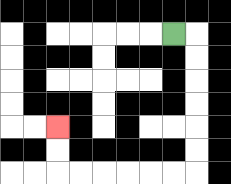{'start': '[7, 1]', 'end': '[2, 5]', 'path_directions': 'R,D,D,D,D,D,D,L,L,L,L,L,L,U,U', 'path_coordinates': '[[7, 1], [8, 1], [8, 2], [8, 3], [8, 4], [8, 5], [8, 6], [8, 7], [7, 7], [6, 7], [5, 7], [4, 7], [3, 7], [2, 7], [2, 6], [2, 5]]'}